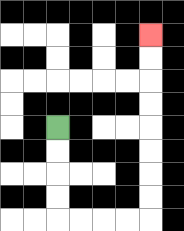{'start': '[2, 5]', 'end': '[6, 1]', 'path_directions': 'D,D,D,D,R,R,R,R,U,U,U,U,U,U,U,U', 'path_coordinates': '[[2, 5], [2, 6], [2, 7], [2, 8], [2, 9], [3, 9], [4, 9], [5, 9], [6, 9], [6, 8], [6, 7], [6, 6], [6, 5], [6, 4], [6, 3], [6, 2], [6, 1]]'}